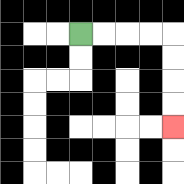{'start': '[3, 1]', 'end': '[7, 5]', 'path_directions': 'R,R,R,R,D,D,D,D', 'path_coordinates': '[[3, 1], [4, 1], [5, 1], [6, 1], [7, 1], [7, 2], [7, 3], [7, 4], [7, 5]]'}